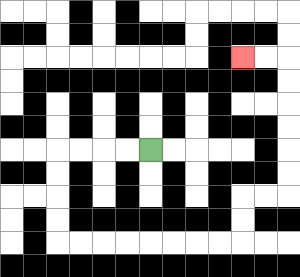{'start': '[6, 6]', 'end': '[10, 2]', 'path_directions': 'L,L,L,L,D,D,D,D,R,R,R,R,R,R,R,R,U,U,R,R,U,U,U,U,U,U,L,L', 'path_coordinates': '[[6, 6], [5, 6], [4, 6], [3, 6], [2, 6], [2, 7], [2, 8], [2, 9], [2, 10], [3, 10], [4, 10], [5, 10], [6, 10], [7, 10], [8, 10], [9, 10], [10, 10], [10, 9], [10, 8], [11, 8], [12, 8], [12, 7], [12, 6], [12, 5], [12, 4], [12, 3], [12, 2], [11, 2], [10, 2]]'}